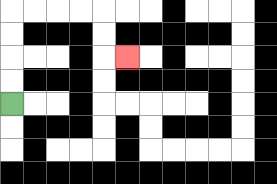{'start': '[0, 4]', 'end': '[5, 2]', 'path_directions': 'U,U,U,U,R,R,R,R,D,D,R', 'path_coordinates': '[[0, 4], [0, 3], [0, 2], [0, 1], [0, 0], [1, 0], [2, 0], [3, 0], [4, 0], [4, 1], [4, 2], [5, 2]]'}